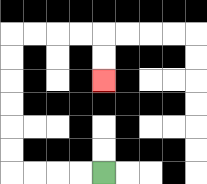{'start': '[4, 7]', 'end': '[4, 3]', 'path_directions': 'L,L,L,L,U,U,U,U,U,U,R,R,R,R,D,D', 'path_coordinates': '[[4, 7], [3, 7], [2, 7], [1, 7], [0, 7], [0, 6], [0, 5], [0, 4], [0, 3], [0, 2], [0, 1], [1, 1], [2, 1], [3, 1], [4, 1], [4, 2], [4, 3]]'}